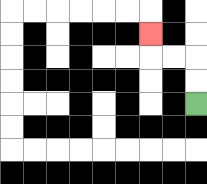{'start': '[8, 4]', 'end': '[6, 1]', 'path_directions': 'U,U,L,L,U', 'path_coordinates': '[[8, 4], [8, 3], [8, 2], [7, 2], [6, 2], [6, 1]]'}